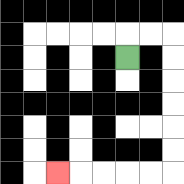{'start': '[5, 2]', 'end': '[2, 7]', 'path_directions': 'U,R,R,D,D,D,D,D,D,L,L,L,L,L', 'path_coordinates': '[[5, 2], [5, 1], [6, 1], [7, 1], [7, 2], [7, 3], [7, 4], [7, 5], [7, 6], [7, 7], [6, 7], [5, 7], [4, 7], [3, 7], [2, 7]]'}